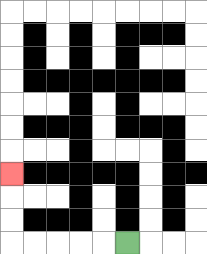{'start': '[5, 10]', 'end': '[0, 7]', 'path_directions': 'L,L,L,L,L,U,U,U', 'path_coordinates': '[[5, 10], [4, 10], [3, 10], [2, 10], [1, 10], [0, 10], [0, 9], [0, 8], [0, 7]]'}